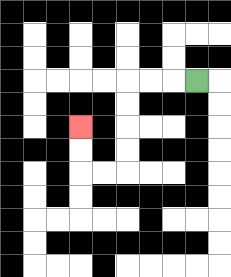{'start': '[8, 3]', 'end': '[3, 5]', 'path_directions': 'L,L,L,D,D,D,D,L,L,U,U', 'path_coordinates': '[[8, 3], [7, 3], [6, 3], [5, 3], [5, 4], [5, 5], [5, 6], [5, 7], [4, 7], [3, 7], [3, 6], [3, 5]]'}